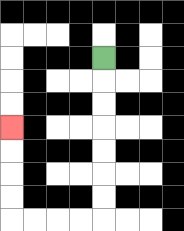{'start': '[4, 2]', 'end': '[0, 5]', 'path_directions': 'D,D,D,D,D,D,D,L,L,L,L,U,U,U,U', 'path_coordinates': '[[4, 2], [4, 3], [4, 4], [4, 5], [4, 6], [4, 7], [4, 8], [4, 9], [3, 9], [2, 9], [1, 9], [0, 9], [0, 8], [0, 7], [0, 6], [0, 5]]'}